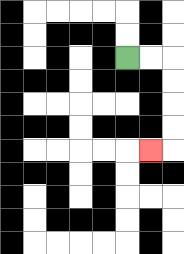{'start': '[5, 2]', 'end': '[6, 6]', 'path_directions': 'R,R,D,D,D,D,L', 'path_coordinates': '[[5, 2], [6, 2], [7, 2], [7, 3], [7, 4], [7, 5], [7, 6], [6, 6]]'}